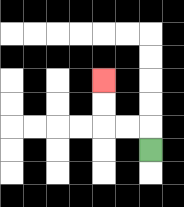{'start': '[6, 6]', 'end': '[4, 3]', 'path_directions': 'U,L,L,U,U', 'path_coordinates': '[[6, 6], [6, 5], [5, 5], [4, 5], [4, 4], [4, 3]]'}